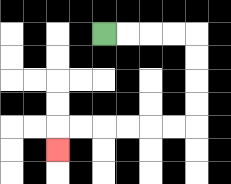{'start': '[4, 1]', 'end': '[2, 6]', 'path_directions': 'R,R,R,R,D,D,D,D,L,L,L,L,L,L,D', 'path_coordinates': '[[4, 1], [5, 1], [6, 1], [7, 1], [8, 1], [8, 2], [8, 3], [8, 4], [8, 5], [7, 5], [6, 5], [5, 5], [4, 5], [3, 5], [2, 5], [2, 6]]'}